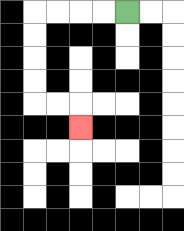{'start': '[5, 0]', 'end': '[3, 5]', 'path_directions': 'L,L,L,L,D,D,D,D,R,R,D', 'path_coordinates': '[[5, 0], [4, 0], [3, 0], [2, 0], [1, 0], [1, 1], [1, 2], [1, 3], [1, 4], [2, 4], [3, 4], [3, 5]]'}